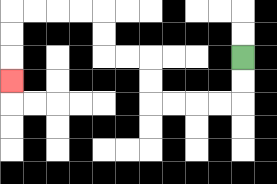{'start': '[10, 2]', 'end': '[0, 3]', 'path_directions': 'D,D,L,L,L,L,U,U,L,L,U,U,L,L,L,L,D,D,D', 'path_coordinates': '[[10, 2], [10, 3], [10, 4], [9, 4], [8, 4], [7, 4], [6, 4], [6, 3], [6, 2], [5, 2], [4, 2], [4, 1], [4, 0], [3, 0], [2, 0], [1, 0], [0, 0], [0, 1], [0, 2], [0, 3]]'}